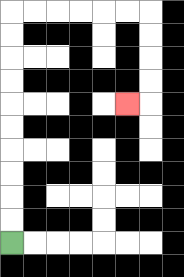{'start': '[0, 10]', 'end': '[5, 4]', 'path_directions': 'U,U,U,U,U,U,U,U,U,U,R,R,R,R,R,R,D,D,D,D,L', 'path_coordinates': '[[0, 10], [0, 9], [0, 8], [0, 7], [0, 6], [0, 5], [0, 4], [0, 3], [0, 2], [0, 1], [0, 0], [1, 0], [2, 0], [3, 0], [4, 0], [5, 0], [6, 0], [6, 1], [6, 2], [6, 3], [6, 4], [5, 4]]'}